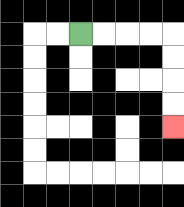{'start': '[3, 1]', 'end': '[7, 5]', 'path_directions': 'R,R,R,R,D,D,D,D', 'path_coordinates': '[[3, 1], [4, 1], [5, 1], [6, 1], [7, 1], [7, 2], [7, 3], [7, 4], [7, 5]]'}